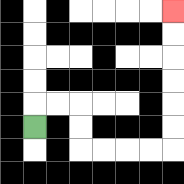{'start': '[1, 5]', 'end': '[7, 0]', 'path_directions': 'U,R,R,D,D,R,R,R,R,U,U,U,U,U,U', 'path_coordinates': '[[1, 5], [1, 4], [2, 4], [3, 4], [3, 5], [3, 6], [4, 6], [5, 6], [6, 6], [7, 6], [7, 5], [7, 4], [7, 3], [7, 2], [7, 1], [7, 0]]'}